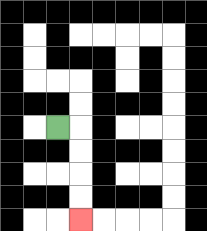{'start': '[2, 5]', 'end': '[3, 9]', 'path_directions': 'R,D,D,D,D', 'path_coordinates': '[[2, 5], [3, 5], [3, 6], [3, 7], [3, 8], [3, 9]]'}